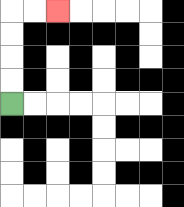{'start': '[0, 4]', 'end': '[2, 0]', 'path_directions': 'U,U,U,U,R,R', 'path_coordinates': '[[0, 4], [0, 3], [0, 2], [0, 1], [0, 0], [1, 0], [2, 0]]'}